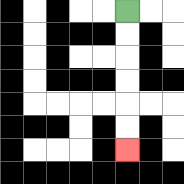{'start': '[5, 0]', 'end': '[5, 6]', 'path_directions': 'D,D,D,D,D,D', 'path_coordinates': '[[5, 0], [5, 1], [5, 2], [5, 3], [5, 4], [5, 5], [5, 6]]'}